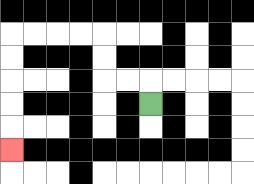{'start': '[6, 4]', 'end': '[0, 6]', 'path_directions': 'U,L,L,U,U,L,L,L,L,D,D,D,D,D', 'path_coordinates': '[[6, 4], [6, 3], [5, 3], [4, 3], [4, 2], [4, 1], [3, 1], [2, 1], [1, 1], [0, 1], [0, 2], [0, 3], [0, 4], [0, 5], [0, 6]]'}